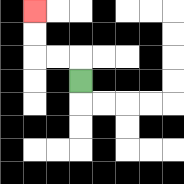{'start': '[3, 3]', 'end': '[1, 0]', 'path_directions': 'U,L,L,U,U', 'path_coordinates': '[[3, 3], [3, 2], [2, 2], [1, 2], [1, 1], [1, 0]]'}